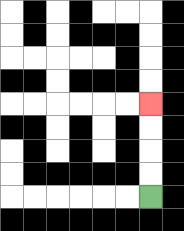{'start': '[6, 8]', 'end': '[6, 4]', 'path_directions': 'U,U,U,U', 'path_coordinates': '[[6, 8], [6, 7], [6, 6], [6, 5], [6, 4]]'}